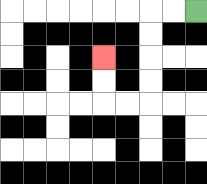{'start': '[8, 0]', 'end': '[4, 2]', 'path_directions': 'L,L,D,D,D,D,L,L,U,U', 'path_coordinates': '[[8, 0], [7, 0], [6, 0], [6, 1], [6, 2], [6, 3], [6, 4], [5, 4], [4, 4], [4, 3], [4, 2]]'}